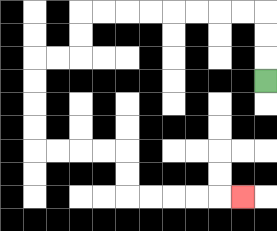{'start': '[11, 3]', 'end': '[10, 8]', 'path_directions': 'U,U,U,L,L,L,L,L,L,L,L,D,D,L,L,D,D,D,D,R,R,R,R,D,D,R,R,R,R,R', 'path_coordinates': '[[11, 3], [11, 2], [11, 1], [11, 0], [10, 0], [9, 0], [8, 0], [7, 0], [6, 0], [5, 0], [4, 0], [3, 0], [3, 1], [3, 2], [2, 2], [1, 2], [1, 3], [1, 4], [1, 5], [1, 6], [2, 6], [3, 6], [4, 6], [5, 6], [5, 7], [5, 8], [6, 8], [7, 8], [8, 8], [9, 8], [10, 8]]'}